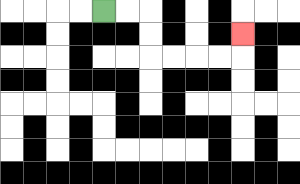{'start': '[4, 0]', 'end': '[10, 1]', 'path_directions': 'R,R,D,D,R,R,R,R,U', 'path_coordinates': '[[4, 0], [5, 0], [6, 0], [6, 1], [6, 2], [7, 2], [8, 2], [9, 2], [10, 2], [10, 1]]'}